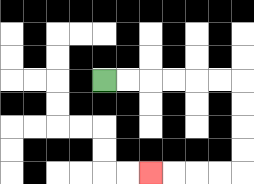{'start': '[4, 3]', 'end': '[6, 7]', 'path_directions': 'R,R,R,R,R,R,D,D,D,D,L,L,L,L', 'path_coordinates': '[[4, 3], [5, 3], [6, 3], [7, 3], [8, 3], [9, 3], [10, 3], [10, 4], [10, 5], [10, 6], [10, 7], [9, 7], [8, 7], [7, 7], [6, 7]]'}